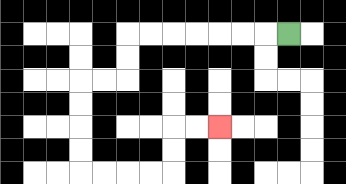{'start': '[12, 1]', 'end': '[9, 5]', 'path_directions': 'L,L,L,L,L,L,L,D,D,L,L,D,D,D,D,R,R,R,R,U,U,R,R', 'path_coordinates': '[[12, 1], [11, 1], [10, 1], [9, 1], [8, 1], [7, 1], [6, 1], [5, 1], [5, 2], [5, 3], [4, 3], [3, 3], [3, 4], [3, 5], [3, 6], [3, 7], [4, 7], [5, 7], [6, 7], [7, 7], [7, 6], [7, 5], [8, 5], [9, 5]]'}